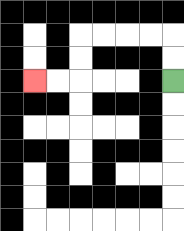{'start': '[7, 3]', 'end': '[1, 3]', 'path_directions': 'U,U,L,L,L,L,D,D,L,L', 'path_coordinates': '[[7, 3], [7, 2], [7, 1], [6, 1], [5, 1], [4, 1], [3, 1], [3, 2], [3, 3], [2, 3], [1, 3]]'}